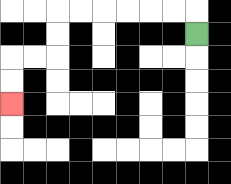{'start': '[8, 1]', 'end': '[0, 4]', 'path_directions': 'U,L,L,L,L,L,L,D,D,L,L,D,D', 'path_coordinates': '[[8, 1], [8, 0], [7, 0], [6, 0], [5, 0], [4, 0], [3, 0], [2, 0], [2, 1], [2, 2], [1, 2], [0, 2], [0, 3], [0, 4]]'}